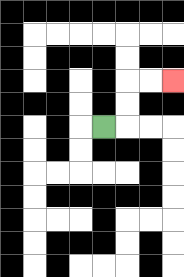{'start': '[4, 5]', 'end': '[7, 3]', 'path_directions': 'R,U,U,R,R', 'path_coordinates': '[[4, 5], [5, 5], [5, 4], [5, 3], [6, 3], [7, 3]]'}